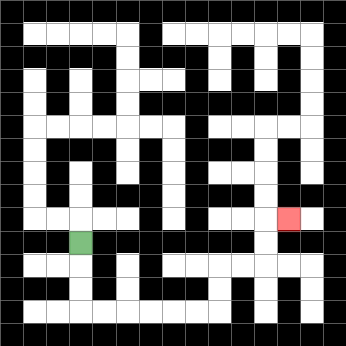{'start': '[3, 10]', 'end': '[12, 9]', 'path_directions': 'D,D,D,R,R,R,R,R,R,U,U,R,R,U,U,R', 'path_coordinates': '[[3, 10], [3, 11], [3, 12], [3, 13], [4, 13], [5, 13], [6, 13], [7, 13], [8, 13], [9, 13], [9, 12], [9, 11], [10, 11], [11, 11], [11, 10], [11, 9], [12, 9]]'}